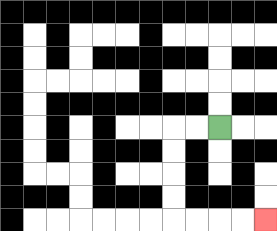{'start': '[9, 5]', 'end': '[11, 9]', 'path_directions': 'L,L,D,D,D,D,R,R,R,R', 'path_coordinates': '[[9, 5], [8, 5], [7, 5], [7, 6], [7, 7], [7, 8], [7, 9], [8, 9], [9, 9], [10, 9], [11, 9]]'}